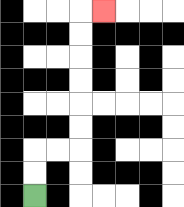{'start': '[1, 8]', 'end': '[4, 0]', 'path_directions': 'U,U,R,R,U,U,U,U,U,U,R', 'path_coordinates': '[[1, 8], [1, 7], [1, 6], [2, 6], [3, 6], [3, 5], [3, 4], [3, 3], [3, 2], [3, 1], [3, 0], [4, 0]]'}